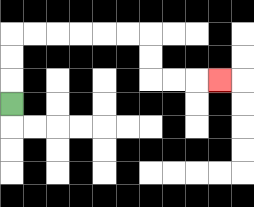{'start': '[0, 4]', 'end': '[9, 3]', 'path_directions': 'U,U,U,R,R,R,R,R,R,D,D,R,R,R', 'path_coordinates': '[[0, 4], [0, 3], [0, 2], [0, 1], [1, 1], [2, 1], [3, 1], [4, 1], [5, 1], [6, 1], [6, 2], [6, 3], [7, 3], [8, 3], [9, 3]]'}